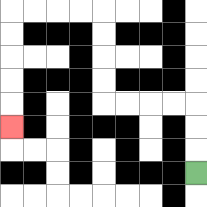{'start': '[8, 7]', 'end': '[0, 5]', 'path_directions': 'U,U,U,L,L,L,L,U,U,U,U,L,L,L,L,D,D,D,D,D', 'path_coordinates': '[[8, 7], [8, 6], [8, 5], [8, 4], [7, 4], [6, 4], [5, 4], [4, 4], [4, 3], [4, 2], [4, 1], [4, 0], [3, 0], [2, 0], [1, 0], [0, 0], [0, 1], [0, 2], [0, 3], [0, 4], [0, 5]]'}